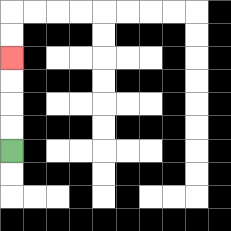{'start': '[0, 6]', 'end': '[0, 2]', 'path_directions': 'U,U,U,U', 'path_coordinates': '[[0, 6], [0, 5], [0, 4], [0, 3], [0, 2]]'}